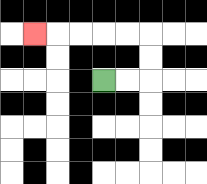{'start': '[4, 3]', 'end': '[1, 1]', 'path_directions': 'R,R,U,U,L,L,L,L,L', 'path_coordinates': '[[4, 3], [5, 3], [6, 3], [6, 2], [6, 1], [5, 1], [4, 1], [3, 1], [2, 1], [1, 1]]'}